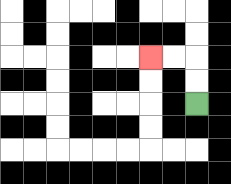{'start': '[8, 4]', 'end': '[6, 2]', 'path_directions': 'U,U,L,L', 'path_coordinates': '[[8, 4], [8, 3], [8, 2], [7, 2], [6, 2]]'}